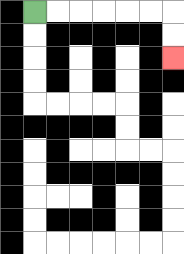{'start': '[1, 0]', 'end': '[7, 2]', 'path_directions': 'R,R,R,R,R,R,D,D', 'path_coordinates': '[[1, 0], [2, 0], [3, 0], [4, 0], [5, 0], [6, 0], [7, 0], [7, 1], [7, 2]]'}